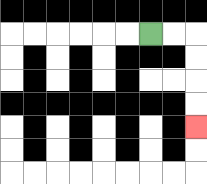{'start': '[6, 1]', 'end': '[8, 5]', 'path_directions': 'R,R,D,D,D,D', 'path_coordinates': '[[6, 1], [7, 1], [8, 1], [8, 2], [8, 3], [8, 4], [8, 5]]'}